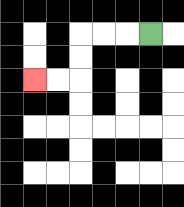{'start': '[6, 1]', 'end': '[1, 3]', 'path_directions': 'L,L,L,D,D,L,L', 'path_coordinates': '[[6, 1], [5, 1], [4, 1], [3, 1], [3, 2], [3, 3], [2, 3], [1, 3]]'}